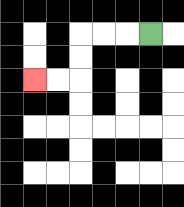{'start': '[6, 1]', 'end': '[1, 3]', 'path_directions': 'L,L,L,D,D,L,L', 'path_coordinates': '[[6, 1], [5, 1], [4, 1], [3, 1], [3, 2], [3, 3], [2, 3], [1, 3]]'}